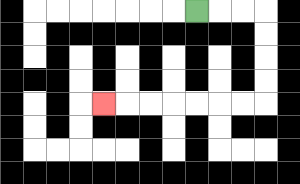{'start': '[8, 0]', 'end': '[4, 4]', 'path_directions': 'R,R,R,D,D,D,D,L,L,L,L,L,L,L', 'path_coordinates': '[[8, 0], [9, 0], [10, 0], [11, 0], [11, 1], [11, 2], [11, 3], [11, 4], [10, 4], [9, 4], [8, 4], [7, 4], [6, 4], [5, 4], [4, 4]]'}